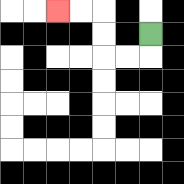{'start': '[6, 1]', 'end': '[2, 0]', 'path_directions': 'D,L,L,U,U,L,L', 'path_coordinates': '[[6, 1], [6, 2], [5, 2], [4, 2], [4, 1], [4, 0], [3, 0], [2, 0]]'}